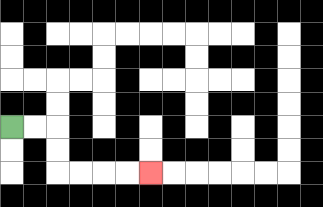{'start': '[0, 5]', 'end': '[6, 7]', 'path_directions': 'R,R,D,D,R,R,R,R', 'path_coordinates': '[[0, 5], [1, 5], [2, 5], [2, 6], [2, 7], [3, 7], [4, 7], [5, 7], [6, 7]]'}